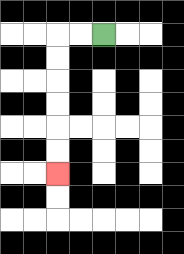{'start': '[4, 1]', 'end': '[2, 7]', 'path_directions': 'L,L,D,D,D,D,D,D', 'path_coordinates': '[[4, 1], [3, 1], [2, 1], [2, 2], [2, 3], [2, 4], [2, 5], [2, 6], [2, 7]]'}